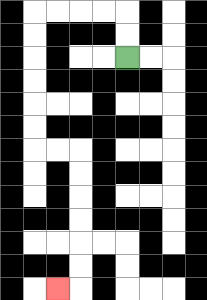{'start': '[5, 2]', 'end': '[2, 12]', 'path_directions': 'U,U,L,L,L,L,D,D,D,D,D,D,R,R,D,D,D,D,D,D,L', 'path_coordinates': '[[5, 2], [5, 1], [5, 0], [4, 0], [3, 0], [2, 0], [1, 0], [1, 1], [1, 2], [1, 3], [1, 4], [1, 5], [1, 6], [2, 6], [3, 6], [3, 7], [3, 8], [3, 9], [3, 10], [3, 11], [3, 12], [2, 12]]'}